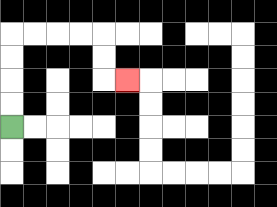{'start': '[0, 5]', 'end': '[5, 3]', 'path_directions': 'U,U,U,U,R,R,R,R,D,D,R', 'path_coordinates': '[[0, 5], [0, 4], [0, 3], [0, 2], [0, 1], [1, 1], [2, 1], [3, 1], [4, 1], [4, 2], [4, 3], [5, 3]]'}